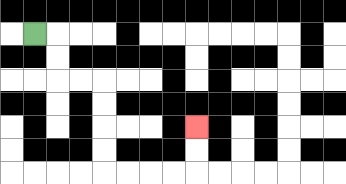{'start': '[1, 1]', 'end': '[8, 5]', 'path_directions': 'R,D,D,R,R,D,D,D,D,R,R,R,R,U,U', 'path_coordinates': '[[1, 1], [2, 1], [2, 2], [2, 3], [3, 3], [4, 3], [4, 4], [4, 5], [4, 6], [4, 7], [5, 7], [6, 7], [7, 7], [8, 7], [8, 6], [8, 5]]'}